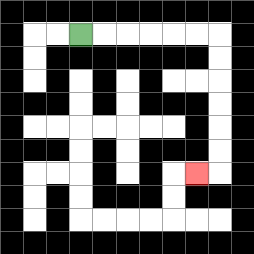{'start': '[3, 1]', 'end': '[8, 7]', 'path_directions': 'R,R,R,R,R,R,D,D,D,D,D,D,L', 'path_coordinates': '[[3, 1], [4, 1], [5, 1], [6, 1], [7, 1], [8, 1], [9, 1], [9, 2], [9, 3], [9, 4], [9, 5], [9, 6], [9, 7], [8, 7]]'}